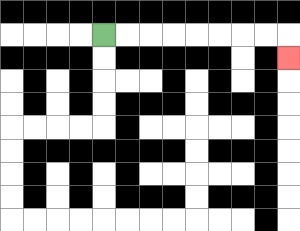{'start': '[4, 1]', 'end': '[12, 2]', 'path_directions': 'R,R,R,R,R,R,R,R,D', 'path_coordinates': '[[4, 1], [5, 1], [6, 1], [7, 1], [8, 1], [9, 1], [10, 1], [11, 1], [12, 1], [12, 2]]'}